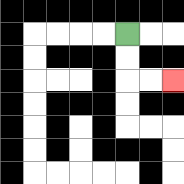{'start': '[5, 1]', 'end': '[7, 3]', 'path_directions': 'D,D,R,R', 'path_coordinates': '[[5, 1], [5, 2], [5, 3], [6, 3], [7, 3]]'}